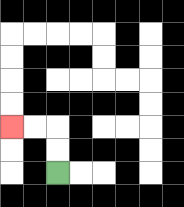{'start': '[2, 7]', 'end': '[0, 5]', 'path_directions': 'U,U,L,L', 'path_coordinates': '[[2, 7], [2, 6], [2, 5], [1, 5], [0, 5]]'}